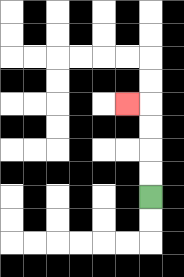{'start': '[6, 8]', 'end': '[5, 4]', 'path_directions': 'U,U,U,U,L', 'path_coordinates': '[[6, 8], [6, 7], [6, 6], [6, 5], [6, 4], [5, 4]]'}